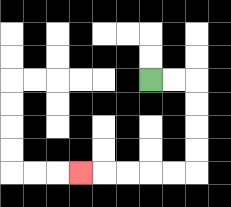{'start': '[6, 3]', 'end': '[3, 7]', 'path_directions': 'R,R,D,D,D,D,L,L,L,L,L', 'path_coordinates': '[[6, 3], [7, 3], [8, 3], [8, 4], [8, 5], [8, 6], [8, 7], [7, 7], [6, 7], [5, 7], [4, 7], [3, 7]]'}